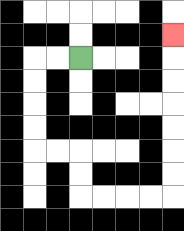{'start': '[3, 2]', 'end': '[7, 1]', 'path_directions': 'L,L,D,D,D,D,R,R,D,D,R,R,R,R,U,U,U,U,U,U,U', 'path_coordinates': '[[3, 2], [2, 2], [1, 2], [1, 3], [1, 4], [1, 5], [1, 6], [2, 6], [3, 6], [3, 7], [3, 8], [4, 8], [5, 8], [6, 8], [7, 8], [7, 7], [7, 6], [7, 5], [7, 4], [7, 3], [7, 2], [7, 1]]'}